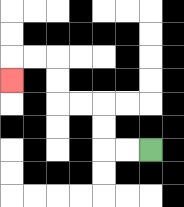{'start': '[6, 6]', 'end': '[0, 3]', 'path_directions': 'L,L,U,U,L,L,U,U,L,L,D', 'path_coordinates': '[[6, 6], [5, 6], [4, 6], [4, 5], [4, 4], [3, 4], [2, 4], [2, 3], [2, 2], [1, 2], [0, 2], [0, 3]]'}